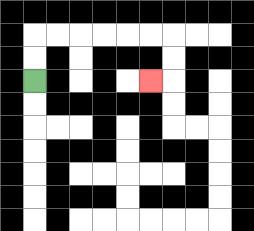{'start': '[1, 3]', 'end': '[6, 3]', 'path_directions': 'U,U,R,R,R,R,R,R,D,D,L', 'path_coordinates': '[[1, 3], [1, 2], [1, 1], [2, 1], [3, 1], [4, 1], [5, 1], [6, 1], [7, 1], [7, 2], [7, 3], [6, 3]]'}